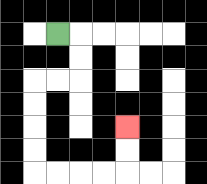{'start': '[2, 1]', 'end': '[5, 5]', 'path_directions': 'R,D,D,L,L,D,D,D,D,R,R,R,R,U,U', 'path_coordinates': '[[2, 1], [3, 1], [3, 2], [3, 3], [2, 3], [1, 3], [1, 4], [1, 5], [1, 6], [1, 7], [2, 7], [3, 7], [4, 7], [5, 7], [5, 6], [5, 5]]'}